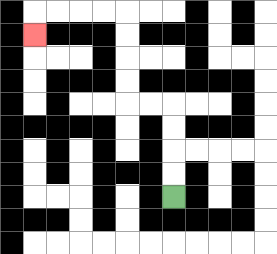{'start': '[7, 8]', 'end': '[1, 1]', 'path_directions': 'U,U,U,U,L,L,U,U,U,U,L,L,L,L,D', 'path_coordinates': '[[7, 8], [7, 7], [7, 6], [7, 5], [7, 4], [6, 4], [5, 4], [5, 3], [5, 2], [5, 1], [5, 0], [4, 0], [3, 0], [2, 0], [1, 0], [1, 1]]'}